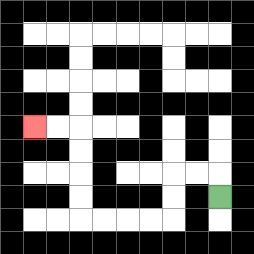{'start': '[9, 8]', 'end': '[1, 5]', 'path_directions': 'U,L,L,D,D,L,L,L,L,U,U,U,U,L,L', 'path_coordinates': '[[9, 8], [9, 7], [8, 7], [7, 7], [7, 8], [7, 9], [6, 9], [5, 9], [4, 9], [3, 9], [3, 8], [3, 7], [3, 6], [3, 5], [2, 5], [1, 5]]'}